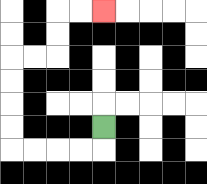{'start': '[4, 5]', 'end': '[4, 0]', 'path_directions': 'D,L,L,L,L,U,U,U,U,R,R,U,U,R,R', 'path_coordinates': '[[4, 5], [4, 6], [3, 6], [2, 6], [1, 6], [0, 6], [0, 5], [0, 4], [0, 3], [0, 2], [1, 2], [2, 2], [2, 1], [2, 0], [3, 0], [4, 0]]'}